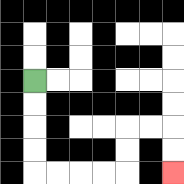{'start': '[1, 3]', 'end': '[7, 7]', 'path_directions': 'D,D,D,D,R,R,R,R,U,U,R,R,D,D', 'path_coordinates': '[[1, 3], [1, 4], [1, 5], [1, 6], [1, 7], [2, 7], [3, 7], [4, 7], [5, 7], [5, 6], [5, 5], [6, 5], [7, 5], [7, 6], [7, 7]]'}